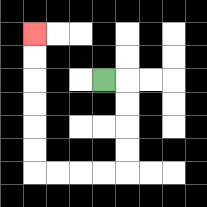{'start': '[4, 3]', 'end': '[1, 1]', 'path_directions': 'R,D,D,D,D,L,L,L,L,U,U,U,U,U,U', 'path_coordinates': '[[4, 3], [5, 3], [5, 4], [5, 5], [5, 6], [5, 7], [4, 7], [3, 7], [2, 7], [1, 7], [1, 6], [1, 5], [1, 4], [1, 3], [1, 2], [1, 1]]'}